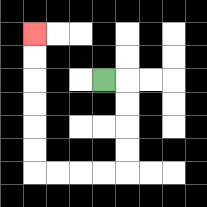{'start': '[4, 3]', 'end': '[1, 1]', 'path_directions': 'R,D,D,D,D,L,L,L,L,U,U,U,U,U,U', 'path_coordinates': '[[4, 3], [5, 3], [5, 4], [5, 5], [5, 6], [5, 7], [4, 7], [3, 7], [2, 7], [1, 7], [1, 6], [1, 5], [1, 4], [1, 3], [1, 2], [1, 1]]'}